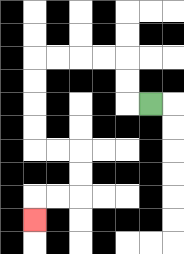{'start': '[6, 4]', 'end': '[1, 9]', 'path_directions': 'L,U,U,L,L,L,L,D,D,D,D,R,R,D,D,L,L,D', 'path_coordinates': '[[6, 4], [5, 4], [5, 3], [5, 2], [4, 2], [3, 2], [2, 2], [1, 2], [1, 3], [1, 4], [1, 5], [1, 6], [2, 6], [3, 6], [3, 7], [3, 8], [2, 8], [1, 8], [1, 9]]'}